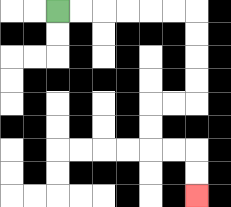{'start': '[2, 0]', 'end': '[8, 8]', 'path_directions': 'R,R,R,R,R,R,D,D,D,D,L,L,D,D,R,R,D,D', 'path_coordinates': '[[2, 0], [3, 0], [4, 0], [5, 0], [6, 0], [7, 0], [8, 0], [8, 1], [8, 2], [8, 3], [8, 4], [7, 4], [6, 4], [6, 5], [6, 6], [7, 6], [8, 6], [8, 7], [8, 8]]'}